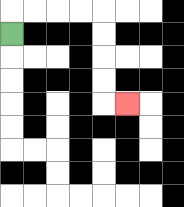{'start': '[0, 1]', 'end': '[5, 4]', 'path_directions': 'U,R,R,R,R,D,D,D,D,R', 'path_coordinates': '[[0, 1], [0, 0], [1, 0], [2, 0], [3, 0], [4, 0], [4, 1], [4, 2], [4, 3], [4, 4], [5, 4]]'}